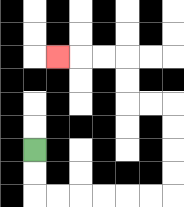{'start': '[1, 6]', 'end': '[2, 2]', 'path_directions': 'D,D,R,R,R,R,R,R,U,U,U,U,L,L,U,U,L,L,L', 'path_coordinates': '[[1, 6], [1, 7], [1, 8], [2, 8], [3, 8], [4, 8], [5, 8], [6, 8], [7, 8], [7, 7], [7, 6], [7, 5], [7, 4], [6, 4], [5, 4], [5, 3], [5, 2], [4, 2], [3, 2], [2, 2]]'}